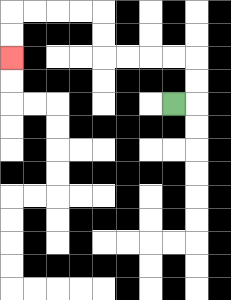{'start': '[7, 4]', 'end': '[0, 2]', 'path_directions': 'R,U,U,L,L,L,L,U,U,L,L,L,L,D,D', 'path_coordinates': '[[7, 4], [8, 4], [8, 3], [8, 2], [7, 2], [6, 2], [5, 2], [4, 2], [4, 1], [4, 0], [3, 0], [2, 0], [1, 0], [0, 0], [0, 1], [0, 2]]'}